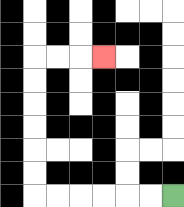{'start': '[7, 8]', 'end': '[4, 2]', 'path_directions': 'L,L,L,L,L,L,U,U,U,U,U,U,R,R,R', 'path_coordinates': '[[7, 8], [6, 8], [5, 8], [4, 8], [3, 8], [2, 8], [1, 8], [1, 7], [1, 6], [1, 5], [1, 4], [1, 3], [1, 2], [2, 2], [3, 2], [4, 2]]'}